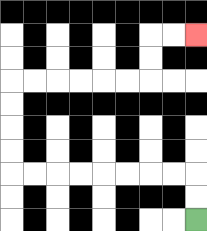{'start': '[8, 9]', 'end': '[8, 1]', 'path_directions': 'U,U,L,L,L,L,L,L,L,L,U,U,U,U,R,R,R,R,R,R,U,U,R,R', 'path_coordinates': '[[8, 9], [8, 8], [8, 7], [7, 7], [6, 7], [5, 7], [4, 7], [3, 7], [2, 7], [1, 7], [0, 7], [0, 6], [0, 5], [0, 4], [0, 3], [1, 3], [2, 3], [3, 3], [4, 3], [5, 3], [6, 3], [6, 2], [6, 1], [7, 1], [8, 1]]'}